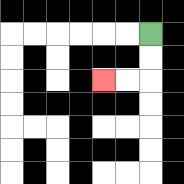{'start': '[6, 1]', 'end': '[4, 3]', 'path_directions': 'D,D,L,L', 'path_coordinates': '[[6, 1], [6, 2], [6, 3], [5, 3], [4, 3]]'}